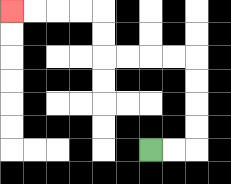{'start': '[6, 6]', 'end': '[0, 0]', 'path_directions': 'R,R,U,U,U,U,L,L,L,L,U,U,L,L,L,L', 'path_coordinates': '[[6, 6], [7, 6], [8, 6], [8, 5], [8, 4], [8, 3], [8, 2], [7, 2], [6, 2], [5, 2], [4, 2], [4, 1], [4, 0], [3, 0], [2, 0], [1, 0], [0, 0]]'}